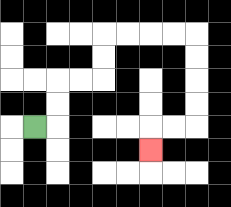{'start': '[1, 5]', 'end': '[6, 6]', 'path_directions': 'R,U,U,R,R,U,U,R,R,R,R,D,D,D,D,L,L,D', 'path_coordinates': '[[1, 5], [2, 5], [2, 4], [2, 3], [3, 3], [4, 3], [4, 2], [4, 1], [5, 1], [6, 1], [7, 1], [8, 1], [8, 2], [8, 3], [8, 4], [8, 5], [7, 5], [6, 5], [6, 6]]'}